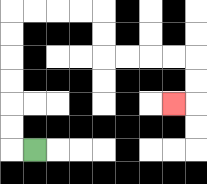{'start': '[1, 6]', 'end': '[7, 4]', 'path_directions': 'L,U,U,U,U,U,U,R,R,R,R,D,D,R,R,R,R,D,D,L', 'path_coordinates': '[[1, 6], [0, 6], [0, 5], [0, 4], [0, 3], [0, 2], [0, 1], [0, 0], [1, 0], [2, 0], [3, 0], [4, 0], [4, 1], [4, 2], [5, 2], [6, 2], [7, 2], [8, 2], [8, 3], [8, 4], [7, 4]]'}